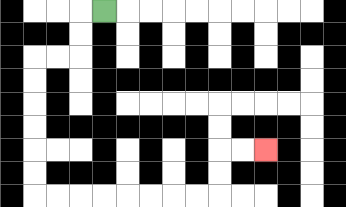{'start': '[4, 0]', 'end': '[11, 6]', 'path_directions': 'L,D,D,L,L,D,D,D,D,D,D,R,R,R,R,R,R,R,R,U,U,R,R', 'path_coordinates': '[[4, 0], [3, 0], [3, 1], [3, 2], [2, 2], [1, 2], [1, 3], [1, 4], [1, 5], [1, 6], [1, 7], [1, 8], [2, 8], [3, 8], [4, 8], [5, 8], [6, 8], [7, 8], [8, 8], [9, 8], [9, 7], [9, 6], [10, 6], [11, 6]]'}